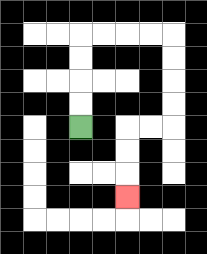{'start': '[3, 5]', 'end': '[5, 8]', 'path_directions': 'U,U,U,U,R,R,R,R,D,D,D,D,L,L,D,D,D', 'path_coordinates': '[[3, 5], [3, 4], [3, 3], [3, 2], [3, 1], [4, 1], [5, 1], [6, 1], [7, 1], [7, 2], [7, 3], [7, 4], [7, 5], [6, 5], [5, 5], [5, 6], [5, 7], [5, 8]]'}